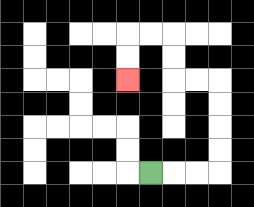{'start': '[6, 7]', 'end': '[5, 3]', 'path_directions': 'R,R,R,U,U,U,U,L,L,U,U,L,L,D,D', 'path_coordinates': '[[6, 7], [7, 7], [8, 7], [9, 7], [9, 6], [9, 5], [9, 4], [9, 3], [8, 3], [7, 3], [7, 2], [7, 1], [6, 1], [5, 1], [5, 2], [5, 3]]'}